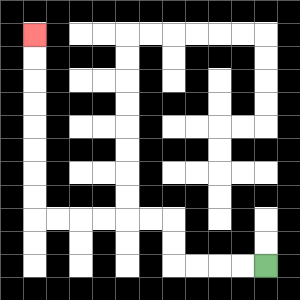{'start': '[11, 11]', 'end': '[1, 1]', 'path_directions': 'L,L,L,L,U,U,L,L,L,L,L,L,U,U,U,U,U,U,U,U', 'path_coordinates': '[[11, 11], [10, 11], [9, 11], [8, 11], [7, 11], [7, 10], [7, 9], [6, 9], [5, 9], [4, 9], [3, 9], [2, 9], [1, 9], [1, 8], [1, 7], [1, 6], [1, 5], [1, 4], [1, 3], [1, 2], [1, 1]]'}